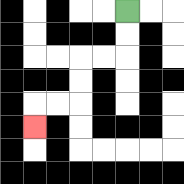{'start': '[5, 0]', 'end': '[1, 5]', 'path_directions': 'D,D,L,L,D,D,L,L,D', 'path_coordinates': '[[5, 0], [5, 1], [5, 2], [4, 2], [3, 2], [3, 3], [3, 4], [2, 4], [1, 4], [1, 5]]'}